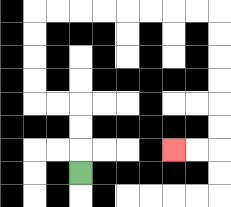{'start': '[3, 7]', 'end': '[7, 6]', 'path_directions': 'U,U,U,L,L,U,U,U,U,R,R,R,R,R,R,R,R,D,D,D,D,D,D,L,L', 'path_coordinates': '[[3, 7], [3, 6], [3, 5], [3, 4], [2, 4], [1, 4], [1, 3], [1, 2], [1, 1], [1, 0], [2, 0], [3, 0], [4, 0], [5, 0], [6, 0], [7, 0], [8, 0], [9, 0], [9, 1], [9, 2], [9, 3], [9, 4], [9, 5], [9, 6], [8, 6], [7, 6]]'}